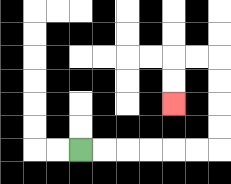{'start': '[3, 6]', 'end': '[7, 4]', 'path_directions': 'R,R,R,R,R,R,U,U,U,U,L,L,D,D', 'path_coordinates': '[[3, 6], [4, 6], [5, 6], [6, 6], [7, 6], [8, 6], [9, 6], [9, 5], [9, 4], [9, 3], [9, 2], [8, 2], [7, 2], [7, 3], [7, 4]]'}